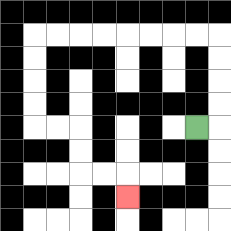{'start': '[8, 5]', 'end': '[5, 8]', 'path_directions': 'R,U,U,U,U,L,L,L,L,L,L,L,L,D,D,D,D,R,R,D,D,R,R,D', 'path_coordinates': '[[8, 5], [9, 5], [9, 4], [9, 3], [9, 2], [9, 1], [8, 1], [7, 1], [6, 1], [5, 1], [4, 1], [3, 1], [2, 1], [1, 1], [1, 2], [1, 3], [1, 4], [1, 5], [2, 5], [3, 5], [3, 6], [3, 7], [4, 7], [5, 7], [5, 8]]'}